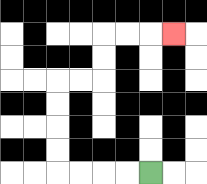{'start': '[6, 7]', 'end': '[7, 1]', 'path_directions': 'L,L,L,L,U,U,U,U,R,R,U,U,R,R,R', 'path_coordinates': '[[6, 7], [5, 7], [4, 7], [3, 7], [2, 7], [2, 6], [2, 5], [2, 4], [2, 3], [3, 3], [4, 3], [4, 2], [4, 1], [5, 1], [6, 1], [7, 1]]'}